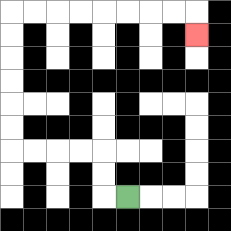{'start': '[5, 8]', 'end': '[8, 1]', 'path_directions': 'L,U,U,L,L,L,L,U,U,U,U,U,U,R,R,R,R,R,R,R,R,D', 'path_coordinates': '[[5, 8], [4, 8], [4, 7], [4, 6], [3, 6], [2, 6], [1, 6], [0, 6], [0, 5], [0, 4], [0, 3], [0, 2], [0, 1], [0, 0], [1, 0], [2, 0], [3, 0], [4, 0], [5, 0], [6, 0], [7, 0], [8, 0], [8, 1]]'}